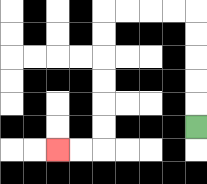{'start': '[8, 5]', 'end': '[2, 6]', 'path_directions': 'U,U,U,U,U,L,L,L,L,D,D,D,D,D,D,L,L', 'path_coordinates': '[[8, 5], [8, 4], [8, 3], [8, 2], [8, 1], [8, 0], [7, 0], [6, 0], [5, 0], [4, 0], [4, 1], [4, 2], [4, 3], [4, 4], [4, 5], [4, 6], [3, 6], [2, 6]]'}